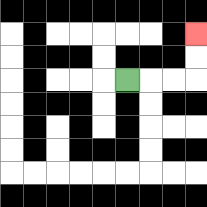{'start': '[5, 3]', 'end': '[8, 1]', 'path_directions': 'R,R,R,U,U', 'path_coordinates': '[[5, 3], [6, 3], [7, 3], [8, 3], [8, 2], [8, 1]]'}